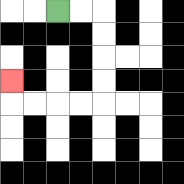{'start': '[2, 0]', 'end': '[0, 3]', 'path_directions': 'R,R,D,D,D,D,L,L,L,L,U', 'path_coordinates': '[[2, 0], [3, 0], [4, 0], [4, 1], [4, 2], [4, 3], [4, 4], [3, 4], [2, 4], [1, 4], [0, 4], [0, 3]]'}